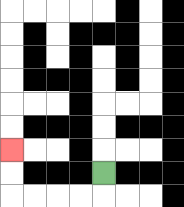{'start': '[4, 7]', 'end': '[0, 6]', 'path_directions': 'D,L,L,L,L,U,U', 'path_coordinates': '[[4, 7], [4, 8], [3, 8], [2, 8], [1, 8], [0, 8], [0, 7], [0, 6]]'}